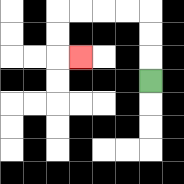{'start': '[6, 3]', 'end': '[3, 2]', 'path_directions': 'U,U,U,L,L,L,L,D,D,R', 'path_coordinates': '[[6, 3], [6, 2], [6, 1], [6, 0], [5, 0], [4, 0], [3, 0], [2, 0], [2, 1], [2, 2], [3, 2]]'}